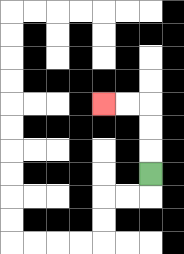{'start': '[6, 7]', 'end': '[4, 4]', 'path_directions': 'U,U,U,L,L', 'path_coordinates': '[[6, 7], [6, 6], [6, 5], [6, 4], [5, 4], [4, 4]]'}